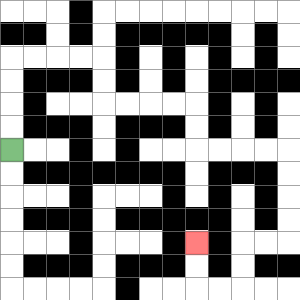{'start': '[0, 6]', 'end': '[8, 10]', 'path_directions': 'U,U,U,U,R,R,R,R,D,D,R,R,R,R,D,D,R,R,R,R,D,D,D,D,L,L,D,D,L,L,U,U', 'path_coordinates': '[[0, 6], [0, 5], [0, 4], [0, 3], [0, 2], [1, 2], [2, 2], [3, 2], [4, 2], [4, 3], [4, 4], [5, 4], [6, 4], [7, 4], [8, 4], [8, 5], [8, 6], [9, 6], [10, 6], [11, 6], [12, 6], [12, 7], [12, 8], [12, 9], [12, 10], [11, 10], [10, 10], [10, 11], [10, 12], [9, 12], [8, 12], [8, 11], [8, 10]]'}